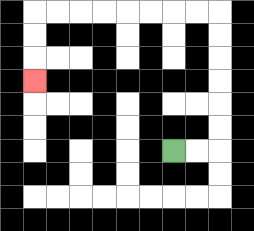{'start': '[7, 6]', 'end': '[1, 3]', 'path_directions': 'R,R,U,U,U,U,U,U,L,L,L,L,L,L,L,L,D,D,D', 'path_coordinates': '[[7, 6], [8, 6], [9, 6], [9, 5], [9, 4], [9, 3], [9, 2], [9, 1], [9, 0], [8, 0], [7, 0], [6, 0], [5, 0], [4, 0], [3, 0], [2, 0], [1, 0], [1, 1], [1, 2], [1, 3]]'}